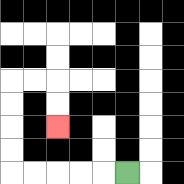{'start': '[5, 7]', 'end': '[2, 5]', 'path_directions': 'L,L,L,L,L,U,U,U,U,R,R,D,D', 'path_coordinates': '[[5, 7], [4, 7], [3, 7], [2, 7], [1, 7], [0, 7], [0, 6], [0, 5], [0, 4], [0, 3], [1, 3], [2, 3], [2, 4], [2, 5]]'}